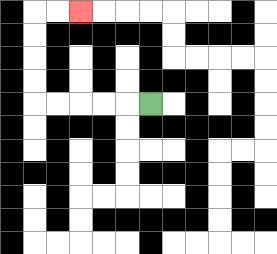{'start': '[6, 4]', 'end': '[3, 0]', 'path_directions': 'L,L,L,L,L,U,U,U,U,R,R', 'path_coordinates': '[[6, 4], [5, 4], [4, 4], [3, 4], [2, 4], [1, 4], [1, 3], [1, 2], [1, 1], [1, 0], [2, 0], [3, 0]]'}